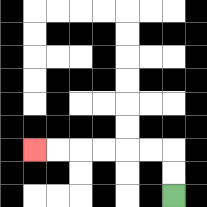{'start': '[7, 8]', 'end': '[1, 6]', 'path_directions': 'U,U,L,L,L,L,L,L', 'path_coordinates': '[[7, 8], [7, 7], [7, 6], [6, 6], [5, 6], [4, 6], [3, 6], [2, 6], [1, 6]]'}